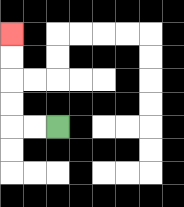{'start': '[2, 5]', 'end': '[0, 1]', 'path_directions': 'L,L,U,U,U,U', 'path_coordinates': '[[2, 5], [1, 5], [0, 5], [0, 4], [0, 3], [0, 2], [0, 1]]'}